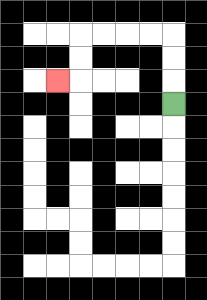{'start': '[7, 4]', 'end': '[2, 3]', 'path_directions': 'U,U,U,L,L,L,L,D,D,L', 'path_coordinates': '[[7, 4], [7, 3], [7, 2], [7, 1], [6, 1], [5, 1], [4, 1], [3, 1], [3, 2], [3, 3], [2, 3]]'}